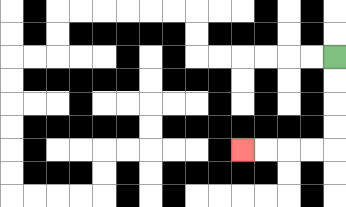{'start': '[14, 2]', 'end': '[10, 6]', 'path_directions': 'D,D,D,D,L,L,L,L', 'path_coordinates': '[[14, 2], [14, 3], [14, 4], [14, 5], [14, 6], [13, 6], [12, 6], [11, 6], [10, 6]]'}